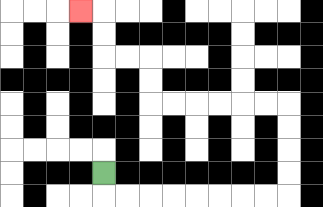{'start': '[4, 7]', 'end': '[3, 0]', 'path_directions': 'D,R,R,R,R,R,R,R,R,U,U,U,U,L,L,L,L,L,L,U,U,L,L,U,U,L', 'path_coordinates': '[[4, 7], [4, 8], [5, 8], [6, 8], [7, 8], [8, 8], [9, 8], [10, 8], [11, 8], [12, 8], [12, 7], [12, 6], [12, 5], [12, 4], [11, 4], [10, 4], [9, 4], [8, 4], [7, 4], [6, 4], [6, 3], [6, 2], [5, 2], [4, 2], [4, 1], [4, 0], [3, 0]]'}